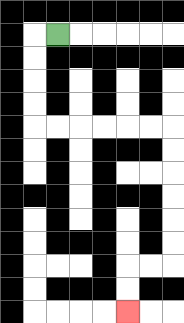{'start': '[2, 1]', 'end': '[5, 13]', 'path_directions': 'L,D,D,D,D,R,R,R,R,R,R,D,D,D,D,D,D,L,L,D,D', 'path_coordinates': '[[2, 1], [1, 1], [1, 2], [1, 3], [1, 4], [1, 5], [2, 5], [3, 5], [4, 5], [5, 5], [6, 5], [7, 5], [7, 6], [7, 7], [7, 8], [7, 9], [7, 10], [7, 11], [6, 11], [5, 11], [5, 12], [5, 13]]'}